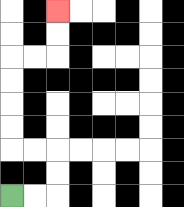{'start': '[0, 8]', 'end': '[2, 0]', 'path_directions': 'R,R,U,U,L,L,U,U,U,U,R,R,U,U', 'path_coordinates': '[[0, 8], [1, 8], [2, 8], [2, 7], [2, 6], [1, 6], [0, 6], [0, 5], [0, 4], [0, 3], [0, 2], [1, 2], [2, 2], [2, 1], [2, 0]]'}